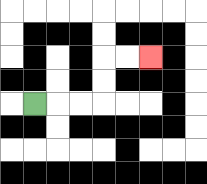{'start': '[1, 4]', 'end': '[6, 2]', 'path_directions': 'R,R,R,U,U,R,R', 'path_coordinates': '[[1, 4], [2, 4], [3, 4], [4, 4], [4, 3], [4, 2], [5, 2], [6, 2]]'}